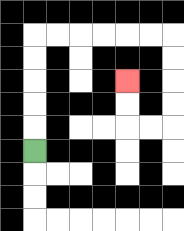{'start': '[1, 6]', 'end': '[5, 3]', 'path_directions': 'U,U,U,U,U,R,R,R,R,R,R,D,D,D,D,L,L,U,U', 'path_coordinates': '[[1, 6], [1, 5], [1, 4], [1, 3], [1, 2], [1, 1], [2, 1], [3, 1], [4, 1], [5, 1], [6, 1], [7, 1], [7, 2], [7, 3], [7, 4], [7, 5], [6, 5], [5, 5], [5, 4], [5, 3]]'}